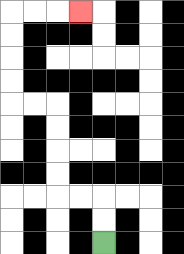{'start': '[4, 10]', 'end': '[3, 0]', 'path_directions': 'U,U,L,L,U,U,U,U,L,L,U,U,U,U,R,R,R', 'path_coordinates': '[[4, 10], [4, 9], [4, 8], [3, 8], [2, 8], [2, 7], [2, 6], [2, 5], [2, 4], [1, 4], [0, 4], [0, 3], [0, 2], [0, 1], [0, 0], [1, 0], [2, 0], [3, 0]]'}